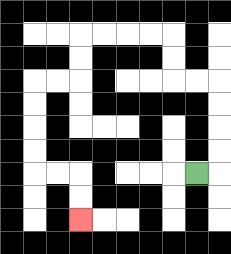{'start': '[8, 7]', 'end': '[3, 9]', 'path_directions': 'R,U,U,U,U,L,L,U,U,L,L,L,L,D,D,L,L,D,D,D,D,R,R,D,D', 'path_coordinates': '[[8, 7], [9, 7], [9, 6], [9, 5], [9, 4], [9, 3], [8, 3], [7, 3], [7, 2], [7, 1], [6, 1], [5, 1], [4, 1], [3, 1], [3, 2], [3, 3], [2, 3], [1, 3], [1, 4], [1, 5], [1, 6], [1, 7], [2, 7], [3, 7], [3, 8], [3, 9]]'}